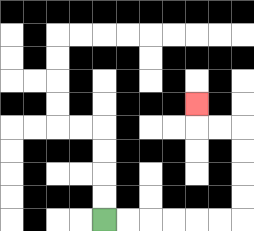{'start': '[4, 9]', 'end': '[8, 4]', 'path_directions': 'R,R,R,R,R,R,U,U,U,U,L,L,U', 'path_coordinates': '[[4, 9], [5, 9], [6, 9], [7, 9], [8, 9], [9, 9], [10, 9], [10, 8], [10, 7], [10, 6], [10, 5], [9, 5], [8, 5], [8, 4]]'}